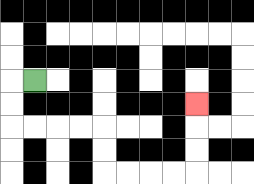{'start': '[1, 3]', 'end': '[8, 4]', 'path_directions': 'L,D,D,R,R,R,R,D,D,R,R,R,R,U,U,U', 'path_coordinates': '[[1, 3], [0, 3], [0, 4], [0, 5], [1, 5], [2, 5], [3, 5], [4, 5], [4, 6], [4, 7], [5, 7], [6, 7], [7, 7], [8, 7], [8, 6], [8, 5], [8, 4]]'}